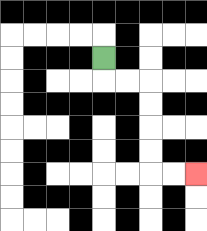{'start': '[4, 2]', 'end': '[8, 7]', 'path_directions': 'D,R,R,D,D,D,D,R,R', 'path_coordinates': '[[4, 2], [4, 3], [5, 3], [6, 3], [6, 4], [6, 5], [6, 6], [6, 7], [7, 7], [8, 7]]'}